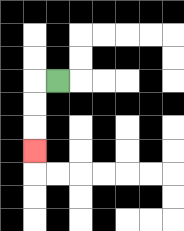{'start': '[2, 3]', 'end': '[1, 6]', 'path_directions': 'L,D,D,D', 'path_coordinates': '[[2, 3], [1, 3], [1, 4], [1, 5], [1, 6]]'}